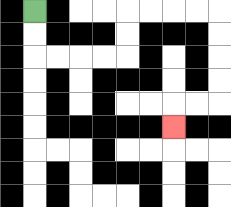{'start': '[1, 0]', 'end': '[7, 5]', 'path_directions': 'D,D,R,R,R,R,U,U,R,R,R,R,D,D,D,D,L,L,D', 'path_coordinates': '[[1, 0], [1, 1], [1, 2], [2, 2], [3, 2], [4, 2], [5, 2], [5, 1], [5, 0], [6, 0], [7, 0], [8, 0], [9, 0], [9, 1], [9, 2], [9, 3], [9, 4], [8, 4], [7, 4], [7, 5]]'}